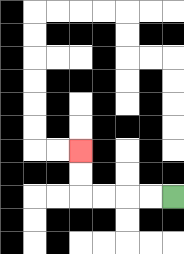{'start': '[7, 8]', 'end': '[3, 6]', 'path_directions': 'L,L,L,L,U,U', 'path_coordinates': '[[7, 8], [6, 8], [5, 8], [4, 8], [3, 8], [3, 7], [3, 6]]'}